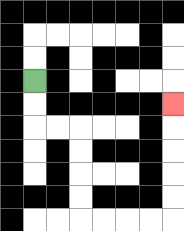{'start': '[1, 3]', 'end': '[7, 4]', 'path_directions': 'D,D,R,R,D,D,D,D,R,R,R,R,U,U,U,U,U', 'path_coordinates': '[[1, 3], [1, 4], [1, 5], [2, 5], [3, 5], [3, 6], [3, 7], [3, 8], [3, 9], [4, 9], [5, 9], [6, 9], [7, 9], [7, 8], [7, 7], [7, 6], [7, 5], [7, 4]]'}